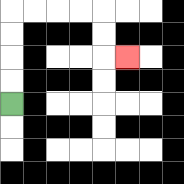{'start': '[0, 4]', 'end': '[5, 2]', 'path_directions': 'U,U,U,U,R,R,R,R,D,D,R', 'path_coordinates': '[[0, 4], [0, 3], [0, 2], [0, 1], [0, 0], [1, 0], [2, 0], [3, 0], [4, 0], [4, 1], [4, 2], [5, 2]]'}